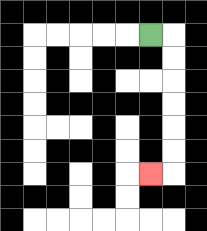{'start': '[6, 1]', 'end': '[6, 7]', 'path_directions': 'R,D,D,D,D,D,D,L', 'path_coordinates': '[[6, 1], [7, 1], [7, 2], [7, 3], [7, 4], [7, 5], [7, 6], [7, 7], [6, 7]]'}